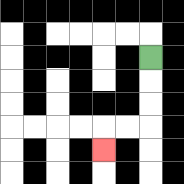{'start': '[6, 2]', 'end': '[4, 6]', 'path_directions': 'D,D,D,L,L,D', 'path_coordinates': '[[6, 2], [6, 3], [6, 4], [6, 5], [5, 5], [4, 5], [4, 6]]'}